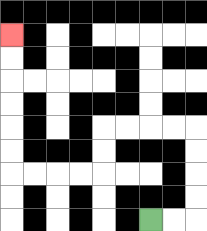{'start': '[6, 9]', 'end': '[0, 1]', 'path_directions': 'R,R,U,U,U,U,L,L,L,L,D,D,L,L,L,L,U,U,U,U,U,U', 'path_coordinates': '[[6, 9], [7, 9], [8, 9], [8, 8], [8, 7], [8, 6], [8, 5], [7, 5], [6, 5], [5, 5], [4, 5], [4, 6], [4, 7], [3, 7], [2, 7], [1, 7], [0, 7], [0, 6], [0, 5], [0, 4], [0, 3], [0, 2], [0, 1]]'}